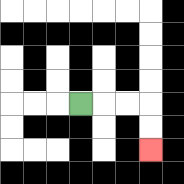{'start': '[3, 4]', 'end': '[6, 6]', 'path_directions': 'R,R,R,D,D', 'path_coordinates': '[[3, 4], [4, 4], [5, 4], [6, 4], [6, 5], [6, 6]]'}